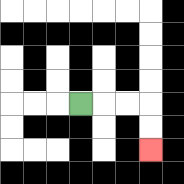{'start': '[3, 4]', 'end': '[6, 6]', 'path_directions': 'R,R,R,D,D', 'path_coordinates': '[[3, 4], [4, 4], [5, 4], [6, 4], [6, 5], [6, 6]]'}